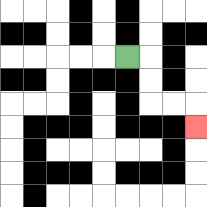{'start': '[5, 2]', 'end': '[8, 5]', 'path_directions': 'R,D,D,R,R,D', 'path_coordinates': '[[5, 2], [6, 2], [6, 3], [6, 4], [7, 4], [8, 4], [8, 5]]'}